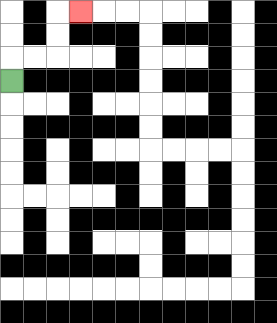{'start': '[0, 3]', 'end': '[3, 0]', 'path_directions': 'U,R,R,U,U,R', 'path_coordinates': '[[0, 3], [0, 2], [1, 2], [2, 2], [2, 1], [2, 0], [3, 0]]'}